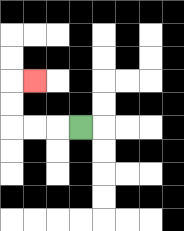{'start': '[3, 5]', 'end': '[1, 3]', 'path_directions': 'L,L,L,U,U,R', 'path_coordinates': '[[3, 5], [2, 5], [1, 5], [0, 5], [0, 4], [0, 3], [1, 3]]'}